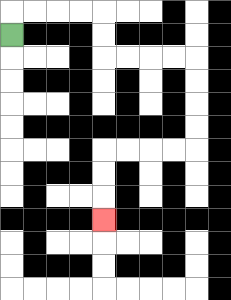{'start': '[0, 1]', 'end': '[4, 9]', 'path_directions': 'U,R,R,R,R,D,D,R,R,R,R,D,D,D,D,L,L,L,L,D,D,D', 'path_coordinates': '[[0, 1], [0, 0], [1, 0], [2, 0], [3, 0], [4, 0], [4, 1], [4, 2], [5, 2], [6, 2], [7, 2], [8, 2], [8, 3], [8, 4], [8, 5], [8, 6], [7, 6], [6, 6], [5, 6], [4, 6], [4, 7], [4, 8], [4, 9]]'}